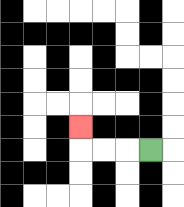{'start': '[6, 6]', 'end': '[3, 5]', 'path_directions': 'L,L,L,U', 'path_coordinates': '[[6, 6], [5, 6], [4, 6], [3, 6], [3, 5]]'}